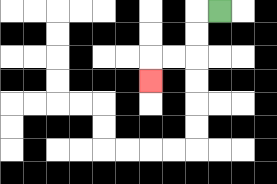{'start': '[9, 0]', 'end': '[6, 3]', 'path_directions': 'L,D,D,L,L,D', 'path_coordinates': '[[9, 0], [8, 0], [8, 1], [8, 2], [7, 2], [6, 2], [6, 3]]'}